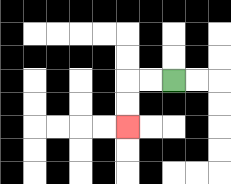{'start': '[7, 3]', 'end': '[5, 5]', 'path_directions': 'L,L,D,D', 'path_coordinates': '[[7, 3], [6, 3], [5, 3], [5, 4], [5, 5]]'}